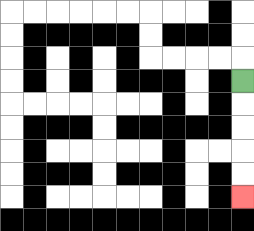{'start': '[10, 3]', 'end': '[10, 8]', 'path_directions': 'D,D,D,D,D', 'path_coordinates': '[[10, 3], [10, 4], [10, 5], [10, 6], [10, 7], [10, 8]]'}